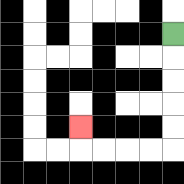{'start': '[7, 1]', 'end': '[3, 5]', 'path_directions': 'D,D,D,D,D,L,L,L,L,U', 'path_coordinates': '[[7, 1], [7, 2], [7, 3], [7, 4], [7, 5], [7, 6], [6, 6], [5, 6], [4, 6], [3, 6], [3, 5]]'}